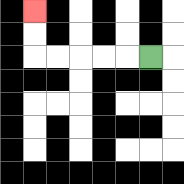{'start': '[6, 2]', 'end': '[1, 0]', 'path_directions': 'L,L,L,L,L,U,U', 'path_coordinates': '[[6, 2], [5, 2], [4, 2], [3, 2], [2, 2], [1, 2], [1, 1], [1, 0]]'}